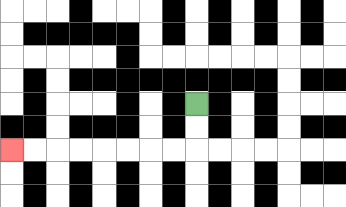{'start': '[8, 4]', 'end': '[0, 6]', 'path_directions': 'D,D,L,L,L,L,L,L,L,L', 'path_coordinates': '[[8, 4], [8, 5], [8, 6], [7, 6], [6, 6], [5, 6], [4, 6], [3, 6], [2, 6], [1, 6], [0, 6]]'}